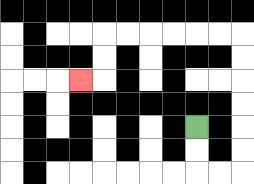{'start': '[8, 5]', 'end': '[3, 3]', 'path_directions': 'D,D,R,R,U,U,U,U,U,U,L,L,L,L,L,L,D,D,L', 'path_coordinates': '[[8, 5], [8, 6], [8, 7], [9, 7], [10, 7], [10, 6], [10, 5], [10, 4], [10, 3], [10, 2], [10, 1], [9, 1], [8, 1], [7, 1], [6, 1], [5, 1], [4, 1], [4, 2], [4, 3], [3, 3]]'}